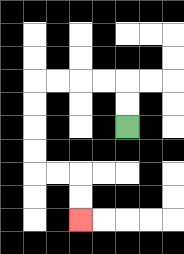{'start': '[5, 5]', 'end': '[3, 9]', 'path_directions': 'U,U,L,L,L,L,D,D,D,D,R,R,D,D', 'path_coordinates': '[[5, 5], [5, 4], [5, 3], [4, 3], [3, 3], [2, 3], [1, 3], [1, 4], [1, 5], [1, 6], [1, 7], [2, 7], [3, 7], [3, 8], [3, 9]]'}